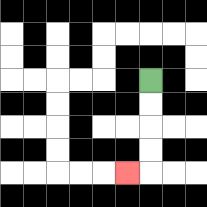{'start': '[6, 3]', 'end': '[5, 7]', 'path_directions': 'D,D,D,D,L', 'path_coordinates': '[[6, 3], [6, 4], [6, 5], [6, 6], [6, 7], [5, 7]]'}